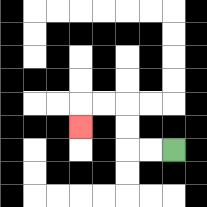{'start': '[7, 6]', 'end': '[3, 5]', 'path_directions': 'L,L,U,U,L,L,D', 'path_coordinates': '[[7, 6], [6, 6], [5, 6], [5, 5], [5, 4], [4, 4], [3, 4], [3, 5]]'}